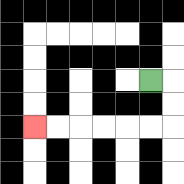{'start': '[6, 3]', 'end': '[1, 5]', 'path_directions': 'R,D,D,L,L,L,L,L,L', 'path_coordinates': '[[6, 3], [7, 3], [7, 4], [7, 5], [6, 5], [5, 5], [4, 5], [3, 5], [2, 5], [1, 5]]'}